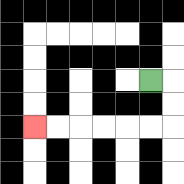{'start': '[6, 3]', 'end': '[1, 5]', 'path_directions': 'R,D,D,L,L,L,L,L,L', 'path_coordinates': '[[6, 3], [7, 3], [7, 4], [7, 5], [6, 5], [5, 5], [4, 5], [3, 5], [2, 5], [1, 5]]'}